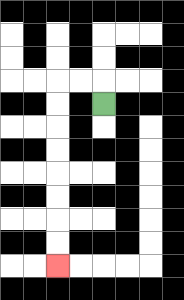{'start': '[4, 4]', 'end': '[2, 11]', 'path_directions': 'U,L,L,D,D,D,D,D,D,D,D', 'path_coordinates': '[[4, 4], [4, 3], [3, 3], [2, 3], [2, 4], [2, 5], [2, 6], [2, 7], [2, 8], [2, 9], [2, 10], [2, 11]]'}